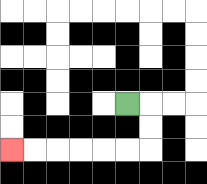{'start': '[5, 4]', 'end': '[0, 6]', 'path_directions': 'R,D,D,L,L,L,L,L,L', 'path_coordinates': '[[5, 4], [6, 4], [6, 5], [6, 6], [5, 6], [4, 6], [3, 6], [2, 6], [1, 6], [0, 6]]'}